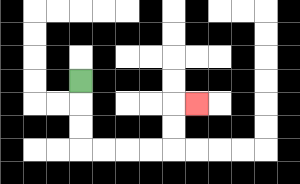{'start': '[3, 3]', 'end': '[8, 4]', 'path_directions': 'D,D,D,R,R,R,R,U,U,R', 'path_coordinates': '[[3, 3], [3, 4], [3, 5], [3, 6], [4, 6], [5, 6], [6, 6], [7, 6], [7, 5], [7, 4], [8, 4]]'}